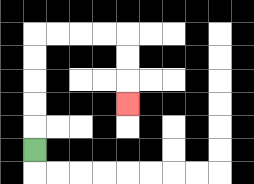{'start': '[1, 6]', 'end': '[5, 4]', 'path_directions': 'U,U,U,U,U,R,R,R,R,D,D,D', 'path_coordinates': '[[1, 6], [1, 5], [1, 4], [1, 3], [1, 2], [1, 1], [2, 1], [3, 1], [4, 1], [5, 1], [5, 2], [5, 3], [5, 4]]'}